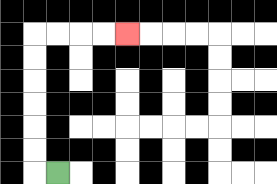{'start': '[2, 7]', 'end': '[5, 1]', 'path_directions': 'L,U,U,U,U,U,U,R,R,R,R', 'path_coordinates': '[[2, 7], [1, 7], [1, 6], [1, 5], [1, 4], [1, 3], [1, 2], [1, 1], [2, 1], [3, 1], [4, 1], [5, 1]]'}